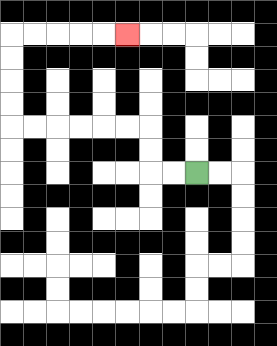{'start': '[8, 7]', 'end': '[5, 1]', 'path_directions': 'L,L,U,U,L,L,L,L,L,L,U,U,U,U,R,R,R,R,R', 'path_coordinates': '[[8, 7], [7, 7], [6, 7], [6, 6], [6, 5], [5, 5], [4, 5], [3, 5], [2, 5], [1, 5], [0, 5], [0, 4], [0, 3], [0, 2], [0, 1], [1, 1], [2, 1], [3, 1], [4, 1], [5, 1]]'}